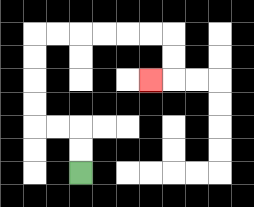{'start': '[3, 7]', 'end': '[6, 3]', 'path_directions': 'U,U,L,L,U,U,U,U,R,R,R,R,R,R,D,D,L', 'path_coordinates': '[[3, 7], [3, 6], [3, 5], [2, 5], [1, 5], [1, 4], [1, 3], [1, 2], [1, 1], [2, 1], [3, 1], [4, 1], [5, 1], [6, 1], [7, 1], [7, 2], [7, 3], [6, 3]]'}